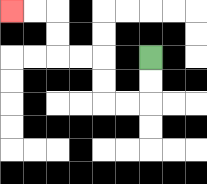{'start': '[6, 2]', 'end': '[0, 0]', 'path_directions': 'D,D,L,L,U,U,L,L,U,U,L,L', 'path_coordinates': '[[6, 2], [6, 3], [6, 4], [5, 4], [4, 4], [4, 3], [4, 2], [3, 2], [2, 2], [2, 1], [2, 0], [1, 0], [0, 0]]'}